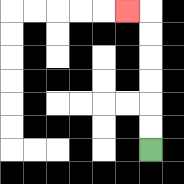{'start': '[6, 6]', 'end': '[5, 0]', 'path_directions': 'U,U,U,U,U,U,L', 'path_coordinates': '[[6, 6], [6, 5], [6, 4], [6, 3], [6, 2], [6, 1], [6, 0], [5, 0]]'}